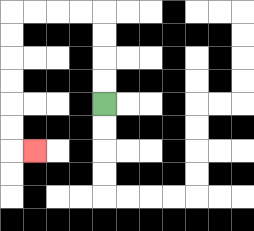{'start': '[4, 4]', 'end': '[1, 6]', 'path_directions': 'U,U,U,U,L,L,L,L,D,D,D,D,D,D,R', 'path_coordinates': '[[4, 4], [4, 3], [4, 2], [4, 1], [4, 0], [3, 0], [2, 0], [1, 0], [0, 0], [0, 1], [0, 2], [0, 3], [0, 4], [0, 5], [0, 6], [1, 6]]'}